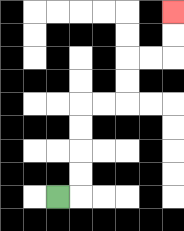{'start': '[2, 8]', 'end': '[7, 0]', 'path_directions': 'R,U,U,U,U,R,R,U,U,R,R,U,U', 'path_coordinates': '[[2, 8], [3, 8], [3, 7], [3, 6], [3, 5], [3, 4], [4, 4], [5, 4], [5, 3], [5, 2], [6, 2], [7, 2], [7, 1], [7, 0]]'}